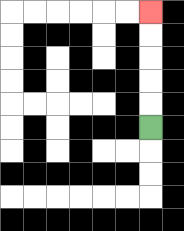{'start': '[6, 5]', 'end': '[6, 0]', 'path_directions': 'U,U,U,U,U', 'path_coordinates': '[[6, 5], [6, 4], [6, 3], [6, 2], [6, 1], [6, 0]]'}